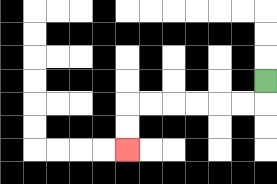{'start': '[11, 3]', 'end': '[5, 6]', 'path_directions': 'D,L,L,L,L,L,L,D,D', 'path_coordinates': '[[11, 3], [11, 4], [10, 4], [9, 4], [8, 4], [7, 4], [6, 4], [5, 4], [5, 5], [5, 6]]'}